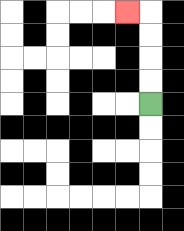{'start': '[6, 4]', 'end': '[5, 0]', 'path_directions': 'U,U,U,U,L', 'path_coordinates': '[[6, 4], [6, 3], [6, 2], [6, 1], [6, 0], [5, 0]]'}